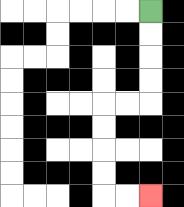{'start': '[6, 0]', 'end': '[6, 8]', 'path_directions': 'D,D,D,D,L,L,D,D,D,D,R,R', 'path_coordinates': '[[6, 0], [6, 1], [6, 2], [6, 3], [6, 4], [5, 4], [4, 4], [4, 5], [4, 6], [4, 7], [4, 8], [5, 8], [6, 8]]'}